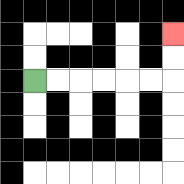{'start': '[1, 3]', 'end': '[7, 1]', 'path_directions': 'R,R,R,R,R,R,U,U', 'path_coordinates': '[[1, 3], [2, 3], [3, 3], [4, 3], [5, 3], [6, 3], [7, 3], [7, 2], [7, 1]]'}